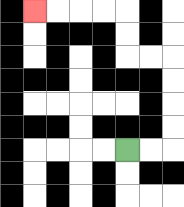{'start': '[5, 6]', 'end': '[1, 0]', 'path_directions': 'R,R,U,U,U,U,L,L,U,U,L,L,L,L', 'path_coordinates': '[[5, 6], [6, 6], [7, 6], [7, 5], [7, 4], [7, 3], [7, 2], [6, 2], [5, 2], [5, 1], [5, 0], [4, 0], [3, 0], [2, 0], [1, 0]]'}